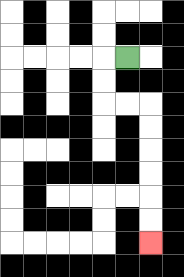{'start': '[5, 2]', 'end': '[6, 10]', 'path_directions': 'L,D,D,R,R,D,D,D,D,D,D', 'path_coordinates': '[[5, 2], [4, 2], [4, 3], [4, 4], [5, 4], [6, 4], [6, 5], [6, 6], [6, 7], [6, 8], [6, 9], [6, 10]]'}